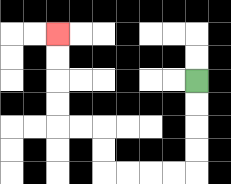{'start': '[8, 3]', 'end': '[2, 1]', 'path_directions': 'D,D,D,D,L,L,L,L,U,U,L,L,U,U,U,U', 'path_coordinates': '[[8, 3], [8, 4], [8, 5], [8, 6], [8, 7], [7, 7], [6, 7], [5, 7], [4, 7], [4, 6], [4, 5], [3, 5], [2, 5], [2, 4], [2, 3], [2, 2], [2, 1]]'}